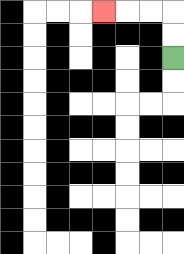{'start': '[7, 2]', 'end': '[4, 0]', 'path_directions': 'U,U,L,L,L', 'path_coordinates': '[[7, 2], [7, 1], [7, 0], [6, 0], [5, 0], [4, 0]]'}